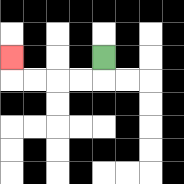{'start': '[4, 2]', 'end': '[0, 2]', 'path_directions': 'D,L,L,L,L,U', 'path_coordinates': '[[4, 2], [4, 3], [3, 3], [2, 3], [1, 3], [0, 3], [0, 2]]'}